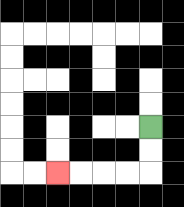{'start': '[6, 5]', 'end': '[2, 7]', 'path_directions': 'D,D,L,L,L,L', 'path_coordinates': '[[6, 5], [6, 6], [6, 7], [5, 7], [4, 7], [3, 7], [2, 7]]'}